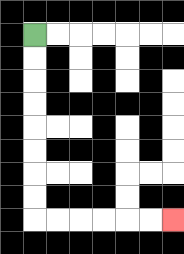{'start': '[1, 1]', 'end': '[7, 9]', 'path_directions': 'D,D,D,D,D,D,D,D,R,R,R,R,R,R', 'path_coordinates': '[[1, 1], [1, 2], [1, 3], [1, 4], [1, 5], [1, 6], [1, 7], [1, 8], [1, 9], [2, 9], [3, 9], [4, 9], [5, 9], [6, 9], [7, 9]]'}